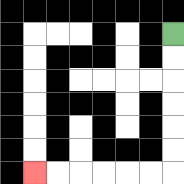{'start': '[7, 1]', 'end': '[1, 7]', 'path_directions': 'D,D,D,D,D,D,L,L,L,L,L,L', 'path_coordinates': '[[7, 1], [7, 2], [7, 3], [7, 4], [7, 5], [7, 6], [7, 7], [6, 7], [5, 7], [4, 7], [3, 7], [2, 7], [1, 7]]'}